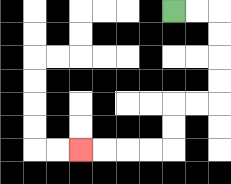{'start': '[7, 0]', 'end': '[3, 6]', 'path_directions': 'R,R,D,D,D,D,L,L,D,D,L,L,L,L', 'path_coordinates': '[[7, 0], [8, 0], [9, 0], [9, 1], [9, 2], [9, 3], [9, 4], [8, 4], [7, 4], [7, 5], [7, 6], [6, 6], [5, 6], [4, 6], [3, 6]]'}